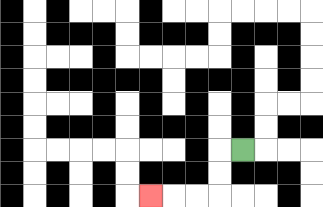{'start': '[10, 6]', 'end': '[6, 8]', 'path_directions': 'L,D,D,L,L,L', 'path_coordinates': '[[10, 6], [9, 6], [9, 7], [9, 8], [8, 8], [7, 8], [6, 8]]'}